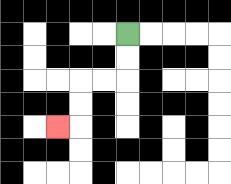{'start': '[5, 1]', 'end': '[2, 5]', 'path_directions': 'D,D,L,L,D,D,L', 'path_coordinates': '[[5, 1], [5, 2], [5, 3], [4, 3], [3, 3], [3, 4], [3, 5], [2, 5]]'}